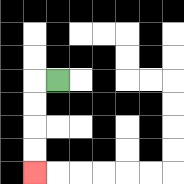{'start': '[2, 3]', 'end': '[1, 7]', 'path_directions': 'L,D,D,D,D', 'path_coordinates': '[[2, 3], [1, 3], [1, 4], [1, 5], [1, 6], [1, 7]]'}